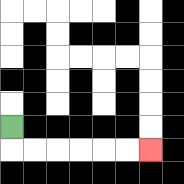{'start': '[0, 5]', 'end': '[6, 6]', 'path_directions': 'D,R,R,R,R,R,R', 'path_coordinates': '[[0, 5], [0, 6], [1, 6], [2, 6], [3, 6], [4, 6], [5, 6], [6, 6]]'}